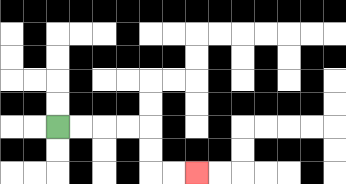{'start': '[2, 5]', 'end': '[8, 7]', 'path_directions': 'R,R,R,R,D,D,R,R', 'path_coordinates': '[[2, 5], [3, 5], [4, 5], [5, 5], [6, 5], [6, 6], [6, 7], [7, 7], [8, 7]]'}